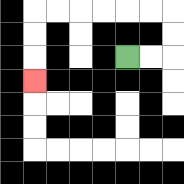{'start': '[5, 2]', 'end': '[1, 3]', 'path_directions': 'R,R,U,U,L,L,L,L,L,L,D,D,D', 'path_coordinates': '[[5, 2], [6, 2], [7, 2], [7, 1], [7, 0], [6, 0], [5, 0], [4, 0], [3, 0], [2, 0], [1, 0], [1, 1], [1, 2], [1, 3]]'}